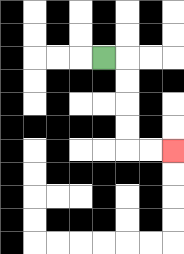{'start': '[4, 2]', 'end': '[7, 6]', 'path_directions': 'R,D,D,D,D,R,R', 'path_coordinates': '[[4, 2], [5, 2], [5, 3], [5, 4], [5, 5], [5, 6], [6, 6], [7, 6]]'}